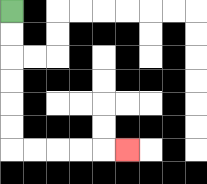{'start': '[0, 0]', 'end': '[5, 6]', 'path_directions': 'D,D,D,D,D,D,R,R,R,R,R', 'path_coordinates': '[[0, 0], [0, 1], [0, 2], [0, 3], [0, 4], [0, 5], [0, 6], [1, 6], [2, 6], [3, 6], [4, 6], [5, 6]]'}